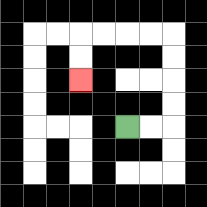{'start': '[5, 5]', 'end': '[3, 3]', 'path_directions': 'R,R,U,U,U,U,L,L,L,L,D,D', 'path_coordinates': '[[5, 5], [6, 5], [7, 5], [7, 4], [7, 3], [7, 2], [7, 1], [6, 1], [5, 1], [4, 1], [3, 1], [3, 2], [3, 3]]'}